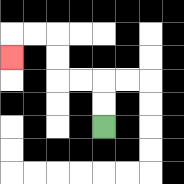{'start': '[4, 5]', 'end': '[0, 2]', 'path_directions': 'U,U,L,L,U,U,L,L,D', 'path_coordinates': '[[4, 5], [4, 4], [4, 3], [3, 3], [2, 3], [2, 2], [2, 1], [1, 1], [0, 1], [0, 2]]'}